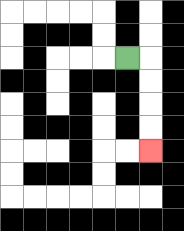{'start': '[5, 2]', 'end': '[6, 6]', 'path_directions': 'R,D,D,D,D', 'path_coordinates': '[[5, 2], [6, 2], [6, 3], [6, 4], [6, 5], [6, 6]]'}